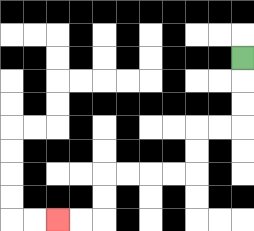{'start': '[10, 2]', 'end': '[2, 9]', 'path_directions': 'D,D,D,L,L,D,D,L,L,L,L,D,D,L,L', 'path_coordinates': '[[10, 2], [10, 3], [10, 4], [10, 5], [9, 5], [8, 5], [8, 6], [8, 7], [7, 7], [6, 7], [5, 7], [4, 7], [4, 8], [4, 9], [3, 9], [2, 9]]'}